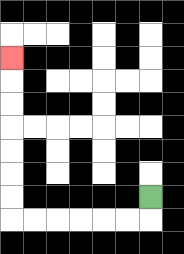{'start': '[6, 8]', 'end': '[0, 2]', 'path_directions': 'D,L,L,L,L,L,L,U,U,U,U,U,U,U', 'path_coordinates': '[[6, 8], [6, 9], [5, 9], [4, 9], [3, 9], [2, 9], [1, 9], [0, 9], [0, 8], [0, 7], [0, 6], [0, 5], [0, 4], [0, 3], [0, 2]]'}